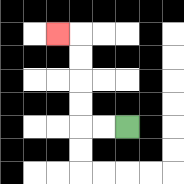{'start': '[5, 5]', 'end': '[2, 1]', 'path_directions': 'L,L,U,U,U,U,L', 'path_coordinates': '[[5, 5], [4, 5], [3, 5], [3, 4], [3, 3], [3, 2], [3, 1], [2, 1]]'}